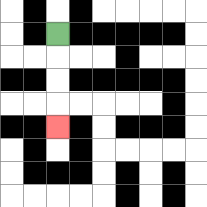{'start': '[2, 1]', 'end': '[2, 5]', 'path_directions': 'D,D,D,D', 'path_coordinates': '[[2, 1], [2, 2], [2, 3], [2, 4], [2, 5]]'}